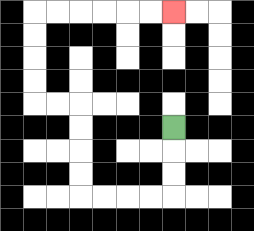{'start': '[7, 5]', 'end': '[7, 0]', 'path_directions': 'D,D,D,L,L,L,L,U,U,U,U,L,L,U,U,U,U,R,R,R,R,R,R', 'path_coordinates': '[[7, 5], [7, 6], [7, 7], [7, 8], [6, 8], [5, 8], [4, 8], [3, 8], [3, 7], [3, 6], [3, 5], [3, 4], [2, 4], [1, 4], [1, 3], [1, 2], [1, 1], [1, 0], [2, 0], [3, 0], [4, 0], [5, 0], [6, 0], [7, 0]]'}